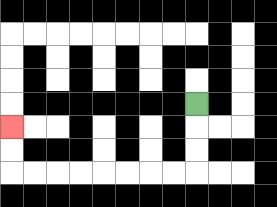{'start': '[8, 4]', 'end': '[0, 5]', 'path_directions': 'D,D,D,L,L,L,L,L,L,L,L,U,U', 'path_coordinates': '[[8, 4], [8, 5], [8, 6], [8, 7], [7, 7], [6, 7], [5, 7], [4, 7], [3, 7], [2, 7], [1, 7], [0, 7], [0, 6], [0, 5]]'}